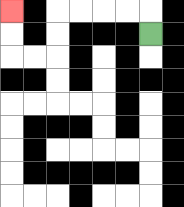{'start': '[6, 1]', 'end': '[0, 0]', 'path_directions': 'U,L,L,L,L,D,D,L,L,U,U', 'path_coordinates': '[[6, 1], [6, 0], [5, 0], [4, 0], [3, 0], [2, 0], [2, 1], [2, 2], [1, 2], [0, 2], [0, 1], [0, 0]]'}